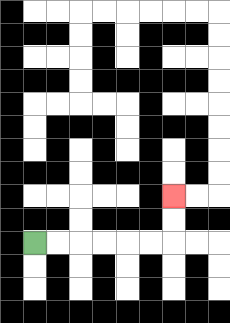{'start': '[1, 10]', 'end': '[7, 8]', 'path_directions': 'R,R,R,R,R,R,U,U', 'path_coordinates': '[[1, 10], [2, 10], [3, 10], [4, 10], [5, 10], [6, 10], [7, 10], [7, 9], [7, 8]]'}